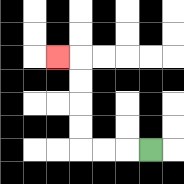{'start': '[6, 6]', 'end': '[2, 2]', 'path_directions': 'L,L,L,U,U,U,U,L', 'path_coordinates': '[[6, 6], [5, 6], [4, 6], [3, 6], [3, 5], [3, 4], [3, 3], [3, 2], [2, 2]]'}